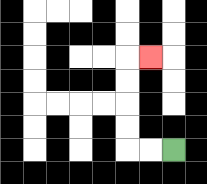{'start': '[7, 6]', 'end': '[6, 2]', 'path_directions': 'L,L,U,U,U,U,R', 'path_coordinates': '[[7, 6], [6, 6], [5, 6], [5, 5], [5, 4], [5, 3], [5, 2], [6, 2]]'}